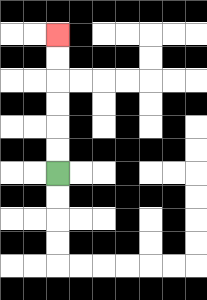{'start': '[2, 7]', 'end': '[2, 1]', 'path_directions': 'U,U,U,U,U,U', 'path_coordinates': '[[2, 7], [2, 6], [2, 5], [2, 4], [2, 3], [2, 2], [2, 1]]'}